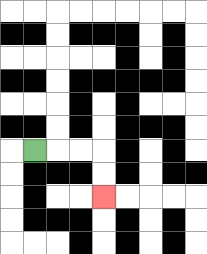{'start': '[1, 6]', 'end': '[4, 8]', 'path_directions': 'R,R,R,D,D', 'path_coordinates': '[[1, 6], [2, 6], [3, 6], [4, 6], [4, 7], [4, 8]]'}